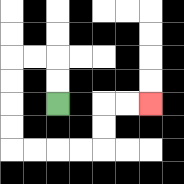{'start': '[2, 4]', 'end': '[6, 4]', 'path_directions': 'U,U,L,L,D,D,D,D,R,R,R,R,U,U,R,R', 'path_coordinates': '[[2, 4], [2, 3], [2, 2], [1, 2], [0, 2], [0, 3], [0, 4], [0, 5], [0, 6], [1, 6], [2, 6], [3, 6], [4, 6], [4, 5], [4, 4], [5, 4], [6, 4]]'}